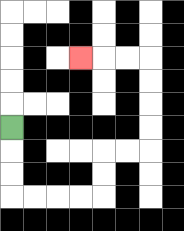{'start': '[0, 5]', 'end': '[3, 2]', 'path_directions': 'D,D,D,R,R,R,R,U,U,R,R,U,U,U,U,L,L,L', 'path_coordinates': '[[0, 5], [0, 6], [0, 7], [0, 8], [1, 8], [2, 8], [3, 8], [4, 8], [4, 7], [4, 6], [5, 6], [6, 6], [6, 5], [6, 4], [6, 3], [6, 2], [5, 2], [4, 2], [3, 2]]'}